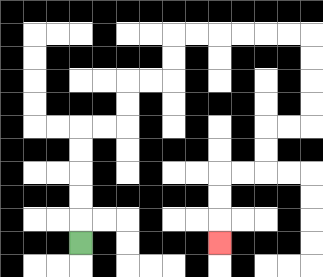{'start': '[3, 10]', 'end': '[9, 10]', 'path_directions': 'U,U,U,U,U,R,R,U,U,R,R,U,U,R,R,R,R,R,R,D,D,D,D,L,L,D,D,L,L,D,D,D', 'path_coordinates': '[[3, 10], [3, 9], [3, 8], [3, 7], [3, 6], [3, 5], [4, 5], [5, 5], [5, 4], [5, 3], [6, 3], [7, 3], [7, 2], [7, 1], [8, 1], [9, 1], [10, 1], [11, 1], [12, 1], [13, 1], [13, 2], [13, 3], [13, 4], [13, 5], [12, 5], [11, 5], [11, 6], [11, 7], [10, 7], [9, 7], [9, 8], [9, 9], [9, 10]]'}